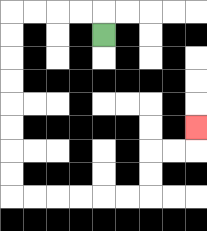{'start': '[4, 1]', 'end': '[8, 5]', 'path_directions': 'U,L,L,L,L,D,D,D,D,D,D,D,D,R,R,R,R,R,R,U,U,R,R,U', 'path_coordinates': '[[4, 1], [4, 0], [3, 0], [2, 0], [1, 0], [0, 0], [0, 1], [0, 2], [0, 3], [0, 4], [0, 5], [0, 6], [0, 7], [0, 8], [1, 8], [2, 8], [3, 8], [4, 8], [5, 8], [6, 8], [6, 7], [6, 6], [7, 6], [8, 6], [8, 5]]'}